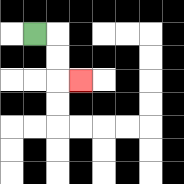{'start': '[1, 1]', 'end': '[3, 3]', 'path_directions': 'R,D,D,R', 'path_coordinates': '[[1, 1], [2, 1], [2, 2], [2, 3], [3, 3]]'}